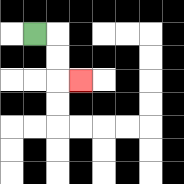{'start': '[1, 1]', 'end': '[3, 3]', 'path_directions': 'R,D,D,R', 'path_coordinates': '[[1, 1], [2, 1], [2, 2], [2, 3], [3, 3]]'}